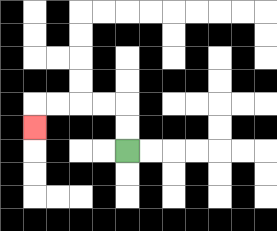{'start': '[5, 6]', 'end': '[1, 5]', 'path_directions': 'U,U,L,L,L,L,D', 'path_coordinates': '[[5, 6], [5, 5], [5, 4], [4, 4], [3, 4], [2, 4], [1, 4], [1, 5]]'}